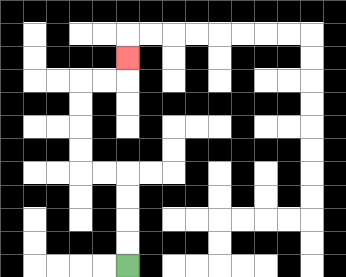{'start': '[5, 11]', 'end': '[5, 2]', 'path_directions': 'U,U,U,U,L,L,U,U,U,U,R,R,U', 'path_coordinates': '[[5, 11], [5, 10], [5, 9], [5, 8], [5, 7], [4, 7], [3, 7], [3, 6], [3, 5], [3, 4], [3, 3], [4, 3], [5, 3], [5, 2]]'}